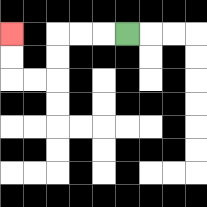{'start': '[5, 1]', 'end': '[0, 1]', 'path_directions': 'L,L,L,D,D,L,L,U,U', 'path_coordinates': '[[5, 1], [4, 1], [3, 1], [2, 1], [2, 2], [2, 3], [1, 3], [0, 3], [0, 2], [0, 1]]'}